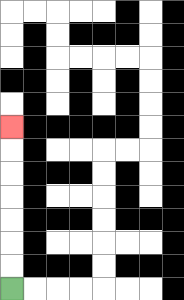{'start': '[0, 12]', 'end': '[0, 5]', 'path_directions': 'U,U,U,U,U,U,U', 'path_coordinates': '[[0, 12], [0, 11], [0, 10], [0, 9], [0, 8], [0, 7], [0, 6], [0, 5]]'}